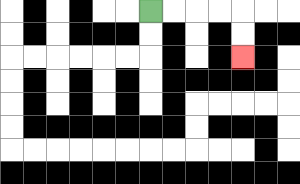{'start': '[6, 0]', 'end': '[10, 2]', 'path_directions': 'R,R,R,R,D,D', 'path_coordinates': '[[6, 0], [7, 0], [8, 0], [9, 0], [10, 0], [10, 1], [10, 2]]'}